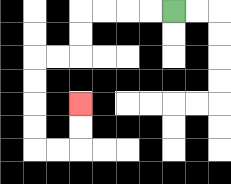{'start': '[7, 0]', 'end': '[3, 4]', 'path_directions': 'L,L,L,L,D,D,L,L,D,D,D,D,R,R,U,U', 'path_coordinates': '[[7, 0], [6, 0], [5, 0], [4, 0], [3, 0], [3, 1], [3, 2], [2, 2], [1, 2], [1, 3], [1, 4], [1, 5], [1, 6], [2, 6], [3, 6], [3, 5], [3, 4]]'}